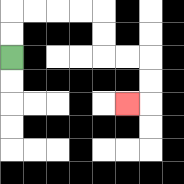{'start': '[0, 2]', 'end': '[5, 4]', 'path_directions': 'U,U,R,R,R,R,D,D,R,R,D,D,L', 'path_coordinates': '[[0, 2], [0, 1], [0, 0], [1, 0], [2, 0], [3, 0], [4, 0], [4, 1], [4, 2], [5, 2], [6, 2], [6, 3], [6, 4], [5, 4]]'}